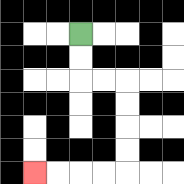{'start': '[3, 1]', 'end': '[1, 7]', 'path_directions': 'D,D,R,R,D,D,D,D,L,L,L,L', 'path_coordinates': '[[3, 1], [3, 2], [3, 3], [4, 3], [5, 3], [5, 4], [5, 5], [5, 6], [5, 7], [4, 7], [3, 7], [2, 7], [1, 7]]'}